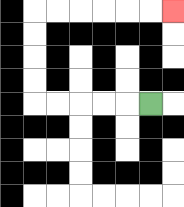{'start': '[6, 4]', 'end': '[7, 0]', 'path_directions': 'L,L,L,L,L,U,U,U,U,R,R,R,R,R,R', 'path_coordinates': '[[6, 4], [5, 4], [4, 4], [3, 4], [2, 4], [1, 4], [1, 3], [1, 2], [1, 1], [1, 0], [2, 0], [3, 0], [4, 0], [5, 0], [6, 0], [7, 0]]'}